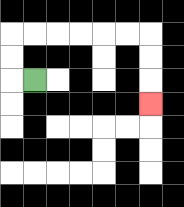{'start': '[1, 3]', 'end': '[6, 4]', 'path_directions': 'L,U,U,R,R,R,R,R,R,D,D,D', 'path_coordinates': '[[1, 3], [0, 3], [0, 2], [0, 1], [1, 1], [2, 1], [3, 1], [4, 1], [5, 1], [6, 1], [6, 2], [6, 3], [6, 4]]'}